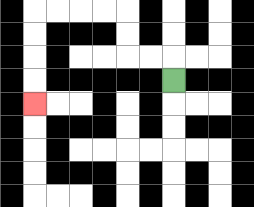{'start': '[7, 3]', 'end': '[1, 4]', 'path_directions': 'U,L,L,U,U,L,L,L,L,D,D,D,D', 'path_coordinates': '[[7, 3], [7, 2], [6, 2], [5, 2], [5, 1], [5, 0], [4, 0], [3, 0], [2, 0], [1, 0], [1, 1], [1, 2], [1, 3], [1, 4]]'}